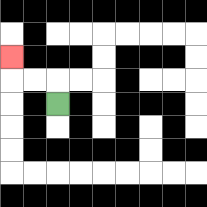{'start': '[2, 4]', 'end': '[0, 2]', 'path_directions': 'U,L,L,U', 'path_coordinates': '[[2, 4], [2, 3], [1, 3], [0, 3], [0, 2]]'}